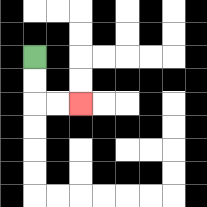{'start': '[1, 2]', 'end': '[3, 4]', 'path_directions': 'D,D,R,R', 'path_coordinates': '[[1, 2], [1, 3], [1, 4], [2, 4], [3, 4]]'}